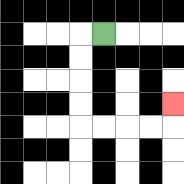{'start': '[4, 1]', 'end': '[7, 4]', 'path_directions': 'L,D,D,D,D,R,R,R,R,U', 'path_coordinates': '[[4, 1], [3, 1], [3, 2], [3, 3], [3, 4], [3, 5], [4, 5], [5, 5], [6, 5], [7, 5], [7, 4]]'}